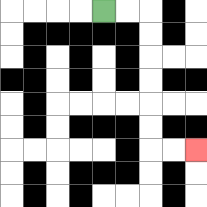{'start': '[4, 0]', 'end': '[8, 6]', 'path_directions': 'R,R,D,D,D,D,D,D,R,R', 'path_coordinates': '[[4, 0], [5, 0], [6, 0], [6, 1], [6, 2], [6, 3], [6, 4], [6, 5], [6, 6], [7, 6], [8, 6]]'}